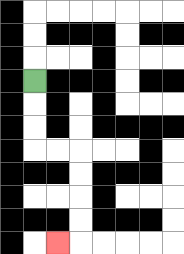{'start': '[1, 3]', 'end': '[2, 10]', 'path_directions': 'D,D,D,R,R,D,D,D,D,L', 'path_coordinates': '[[1, 3], [1, 4], [1, 5], [1, 6], [2, 6], [3, 6], [3, 7], [3, 8], [3, 9], [3, 10], [2, 10]]'}